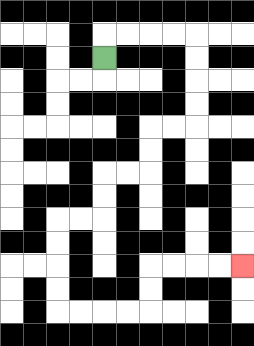{'start': '[4, 2]', 'end': '[10, 11]', 'path_directions': 'U,R,R,R,R,D,D,D,D,L,L,D,D,L,L,D,D,L,L,D,D,D,D,R,R,R,R,U,U,R,R,R,R', 'path_coordinates': '[[4, 2], [4, 1], [5, 1], [6, 1], [7, 1], [8, 1], [8, 2], [8, 3], [8, 4], [8, 5], [7, 5], [6, 5], [6, 6], [6, 7], [5, 7], [4, 7], [4, 8], [4, 9], [3, 9], [2, 9], [2, 10], [2, 11], [2, 12], [2, 13], [3, 13], [4, 13], [5, 13], [6, 13], [6, 12], [6, 11], [7, 11], [8, 11], [9, 11], [10, 11]]'}